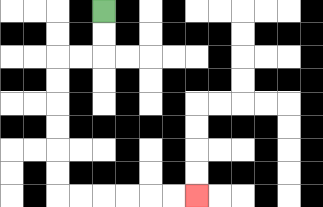{'start': '[4, 0]', 'end': '[8, 8]', 'path_directions': 'D,D,L,L,D,D,D,D,D,D,R,R,R,R,R,R', 'path_coordinates': '[[4, 0], [4, 1], [4, 2], [3, 2], [2, 2], [2, 3], [2, 4], [2, 5], [2, 6], [2, 7], [2, 8], [3, 8], [4, 8], [5, 8], [6, 8], [7, 8], [8, 8]]'}